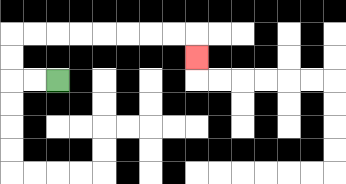{'start': '[2, 3]', 'end': '[8, 2]', 'path_directions': 'L,L,U,U,R,R,R,R,R,R,R,R,D', 'path_coordinates': '[[2, 3], [1, 3], [0, 3], [0, 2], [0, 1], [1, 1], [2, 1], [3, 1], [4, 1], [5, 1], [6, 1], [7, 1], [8, 1], [8, 2]]'}